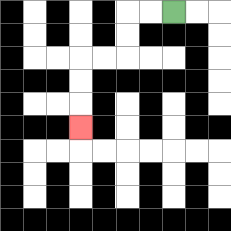{'start': '[7, 0]', 'end': '[3, 5]', 'path_directions': 'L,L,D,D,L,L,D,D,D', 'path_coordinates': '[[7, 0], [6, 0], [5, 0], [5, 1], [5, 2], [4, 2], [3, 2], [3, 3], [3, 4], [3, 5]]'}